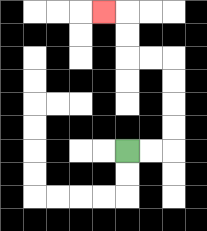{'start': '[5, 6]', 'end': '[4, 0]', 'path_directions': 'R,R,U,U,U,U,L,L,U,U,L', 'path_coordinates': '[[5, 6], [6, 6], [7, 6], [7, 5], [7, 4], [7, 3], [7, 2], [6, 2], [5, 2], [5, 1], [5, 0], [4, 0]]'}